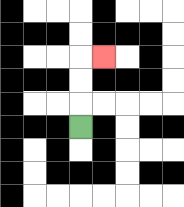{'start': '[3, 5]', 'end': '[4, 2]', 'path_directions': 'U,U,U,R', 'path_coordinates': '[[3, 5], [3, 4], [3, 3], [3, 2], [4, 2]]'}